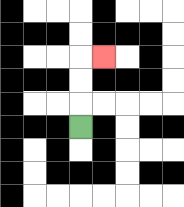{'start': '[3, 5]', 'end': '[4, 2]', 'path_directions': 'U,U,U,R', 'path_coordinates': '[[3, 5], [3, 4], [3, 3], [3, 2], [4, 2]]'}